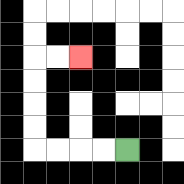{'start': '[5, 6]', 'end': '[3, 2]', 'path_directions': 'L,L,L,L,U,U,U,U,R,R', 'path_coordinates': '[[5, 6], [4, 6], [3, 6], [2, 6], [1, 6], [1, 5], [1, 4], [1, 3], [1, 2], [2, 2], [3, 2]]'}